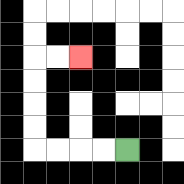{'start': '[5, 6]', 'end': '[3, 2]', 'path_directions': 'L,L,L,L,U,U,U,U,R,R', 'path_coordinates': '[[5, 6], [4, 6], [3, 6], [2, 6], [1, 6], [1, 5], [1, 4], [1, 3], [1, 2], [2, 2], [3, 2]]'}